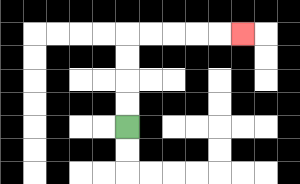{'start': '[5, 5]', 'end': '[10, 1]', 'path_directions': 'U,U,U,U,R,R,R,R,R', 'path_coordinates': '[[5, 5], [5, 4], [5, 3], [5, 2], [5, 1], [6, 1], [7, 1], [8, 1], [9, 1], [10, 1]]'}